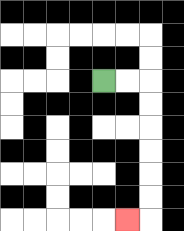{'start': '[4, 3]', 'end': '[5, 9]', 'path_directions': 'R,R,D,D,D,D,D,D,L', 'path_coordinates': '[[4, 3], [5, 3], [6, 3], [6, 4], [6, 5], [6, 6], [6, 7], [6, 8], [6, 9], [5, 9]]'}